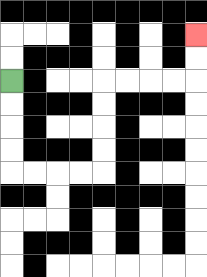{'start': '[0, 3]', 'end': '[8, 1]', 'path_directions': 'D,D,D,D,R,R,R,R,U,U,U,U,R,R,R,R,U,U', 'path_coordinates': '[[0, 3], [0, 4], [0, 5], [0, 6], [0, 7], [1, 7], [2, 7], [3, 7], [4, 7], [4, 6], [4, 5], [4, 4], [4, 3], [5, 3], [6, 3], [7, 3], [8, 3], [8, 2], [8, 1]]'}